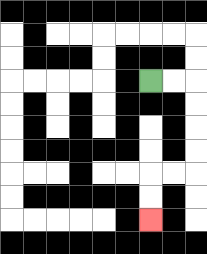{'start': '[6, 3]', 'end': '[6, 9]', 'path_directions': 'R,R,D,D,D,D,L,L,D,D', 'path_coordinates': '[[6, 3], [7, 3], [8, 3], [8, 4], [8, 5], [8, 6], [8, 7], [7, 7], [6, 7], [6, 8], [6, 9]]'}